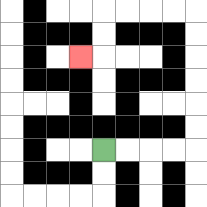{'start': '[4, 6]', 'end': '[3, 2]', 'path_directions': 'R,R,R,R,U,U,U,U,U,U,L,L,L,L,D,D,L', 'path_coordinates': '[[4, 6], [5, 6], [6, 6], [7, 6], [8, 6], [8, 5], [8, 4], [8, 3], [8, 2], [8, 1], [8, 0], [7, 0], [6, 0], [5, 0], [4, 0], [4, 1], [4, 2], [3, 2]]'}